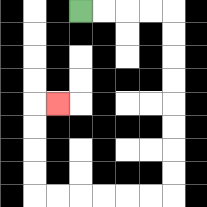{'start': '[3, 0]', 'end': '[2, 4]', 'path_directions': 'R,R,R,R,D,D,D,D,D,D,D,D,L,L,L,L,L,L,U,U,U,U,R', 'path_coordinates': '[[3, 0], [4, 0], [5, 0], [6, 0], [7, 0], [7, 1], [7, 2], [7, 3], [7, 4], [7, 5], [7, 6], [7, 7], [7, 8], [6, 8], [5, 8], [4, 8], [3, 8], [2, 8], [1, 8], [1, 7], [1, 6], [1, 5], [1, 4], [2, 4]]'}